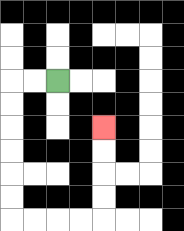{'start': '[2, 3]', 'end': '[4, 5]', 'path_directions': 'L,L,D,D,D,D,D,D,R,R,R,R,U,U,U,U', 'path_coordinates': '[[2, 3], [1, 3], [0, 3], [0, 4], [0, 5], [0, 6], [0, 7], [0, 8], [0, 9], [1, 9], [2, 9], [3, 9], [4, 9], [4, 8], [4, 7], [4, 6], [4, 5]]'}